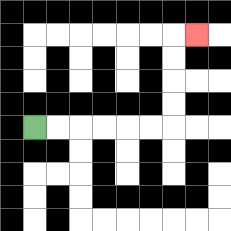{'start': '[1, 5]', 'end': '[8, 1]', 'path_directions': 'R,R,R,R,R,R,U,U,U,U,R', 'path_coordinates': '[[1, 5], [2, 5], [3, 5], [4, 5], [5, 5], [6, 5], [7, 5], [7, 4], [7, 3], [7, 2], [7, 1], [8, 1]]'}